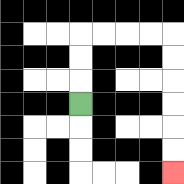{'start': '[3, 4]', 'end': '[7, 7]', 'path_directions': 'U,U,U,R,R,R,R,D,D,D,D,D,D', 'path_coordinates': '[[3, 4], [3, 3], [3, 2], [3, 1], [4, 1], [5, 1], [6, 1], [7, 1], [7, 2], [7, 3], [7, 4], [7, 5], [7, 6], [7, 7]]'}